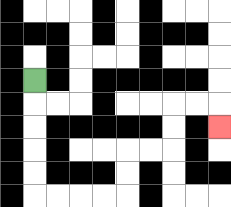{'start': '[1, 3]', 'end': '[9, 5]', 'path_directions': 'D,D,D,D,D,R,R,R,R,U,U,R,R,U,U,R,R,D', 'path_coordinates': '[[1, 3], [1, 4], [1, 5], [1, 6], [1, 7], [1, 8], [2, 8], [3, 8], [4, 8], [5, 8], [5, 7], [5, 6], [6, 6], [7, 6], [7, 5], [7, 4], [8, 4], [9, 4], [9, 5]]'}